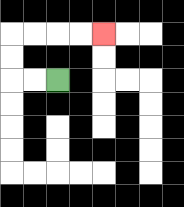{'start': '[2, 3]', 'end': '[4, 1]', 'path_directions': 'L,L,U,U,R,R,R,R', 'path_coordinates': '[[2, 3], [1, 3], [0, 3], [0, 2], [0, 1], [1, 1], [2, 1], [3, 1], [4, 1]]'}